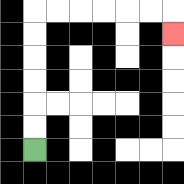{'start': '[1, 6]', 'end': '[7, 1]', 'path_directions': 'U,U,U,U,U,U,R,R,R,R,R,R,D', 'path_coordinates': '[[1, 6], [1, 5], [1, 4], [1, 3], [1, 2], [1, 1], [1, 0], [2, 0], [3, 0], [4, 0], [5, 0], [6, 0], [7, 0], [7, 1]]'}